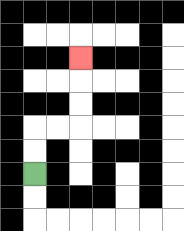{'start': '[1, 7]', 'end': '[3, 2]', 'path_directions': 'U,U,R,R,U,U,U', 'path_coordinates': '[[1, 7], [1, 6], [1, 5], [2, 5], [3, 5], [3, 4], [3, 3], [3, 2]]'}